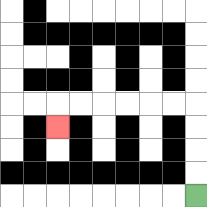{'start': '[8, 8]', 'end': '[2, 5]', 'path_directions': 'U,U,U,U,L,L,L,L,L,L,D', 'path_coordinates': '[[8, 8], [8, 7], [8, 6], [8, 5], [8, 4], [7, 4], [6, 4], [5, 4], [4, 4], [3, 4], [2, 4], [2, 5]]'}